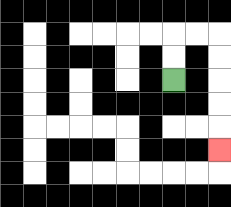{'start': '[7, 3]', 'end': '[9, 6]', 'path_directions': 'U,U,R,R,D,D,D,D,D', 'path_coordinates': '[[7, 3], [7, 2], [7, 1], [8, 1], [9, 1], [9, 2], [9, 3], [9, 4], [9, 5], [9, 6]]'}